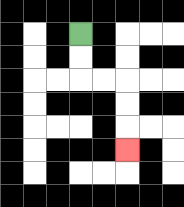{'start': '[3, 1]', 'end': '[5, 6]', 'path_directions': 'D,D,R,R,D,D,D', 'path_coordinates': '[[3, 1], [3, 2], [3, 3], [4, 3], [5, 3], [5, 4], [5, 5], [5, 6]]'}